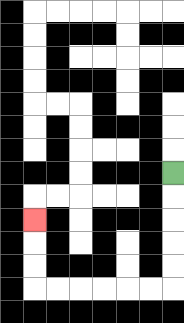{'start': '[7, 7]', 'end': '[1, 9]', 'path_directions': 'D,D,D,D,D,L,L,L,L,L,L,U,U,U', 'path_coordinates': '[[7, 7], [7, 8], [7, 9], [7, 10], [7, 11], [7, 12], [6, 12], [5, 12], [4, 12], [3, 12], [2, 12], [1, 12], [1, 11], [1, 10], [1, 9]]'}